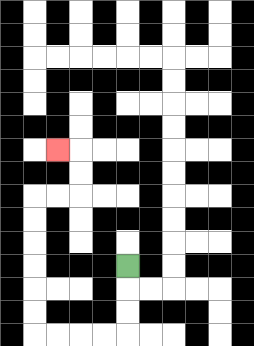{'start': '[5, 11]', 'end': '[2, 6]', 'path_directions': 'D,D,D,L,L,L,L,U,U,U,U,U,U,R,R,U,U,L', 'path_coordinates': '[[5, 11], [5, 12], [5, 13], [5, 14], [4, 14], [3, 14], [2, 14], [1, 14], [1, 13], [1, 12], [1, 11], [1, 10], [1, 9], [1, 8], [2, 8], [3, 8], [3, 7], [3, 6], [2, 6]]'}